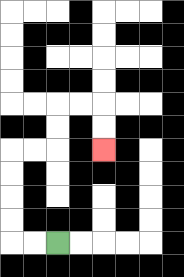{'start': '[2, 10]', 'end': '[4, 6]', 'path_directions': 'L,L,U,U,U,U,R,R,U,U,R,R,D,D', 'path_coordinates': '[[2, 10], [1, 10], [0, 10], [0, 9], [0, 8], [0, 7], [0, 6], [1, 6], [2, 6], [2, 5], [2, 4], [3, 4], [4, 4], [4, 5], [4, 6]]'}